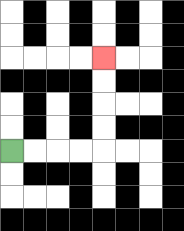{'start': '[0, 6]', 'end': '[4, 2]', 'path_directions': 'R,R,R,R,U,U,U,U', 'path_coordinates': '[[0, 6], [1, 6], [2, 6], [3, 6], [4, 6], [4, 5], [4, 4], [4, 3], [4, 2]]'}